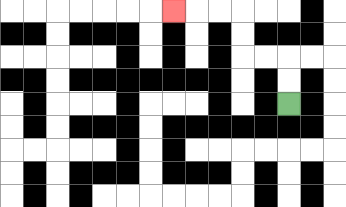{'start': '[12, 4]', 'end': '[7, 0]', 'path_directions': 'U,U,L,L,U,U,L,L,L', 'path_coordinates': '[[12, 4], [12, 3], [12, 2], [11, 2], [10, 2], [10, 1], [10, 0], [9, 0], [8, 0], [7, 0]]'}